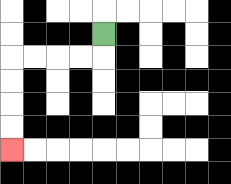{'start': '[4, 1]', 'end': '[0, 6]', 'path_directions': 'D,L,L,L,L,D,D,D,D', 'path_coordinates': '[[4, 1], [4, 2], [3, 2], [2, 2], [1, 2], [0, 2], [0, 3], [0, 4], [0, 5], [0, 6]]'}